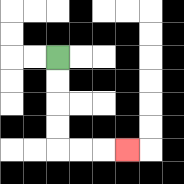{'start': '[2, 2]', 'end': '[5, 6]', 'path_directions': 'D,D,D,D,R,R,R', 'path_coordinates': '[[2, 2], [2, 3], [2, 4], [2, 5], [2, 6], [3, 6], [4, 6], [5, 6]]'}